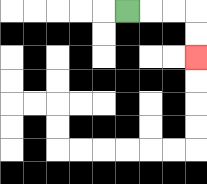{'start': '[5, 0]', 'end': '[8, 2]', 'path_directions': 'R,R,R,D,D', 'path_coordinates': '[[5, 0], [6, 0], [7, 0], [8, 0], [8, 1], [8, 2]]'}